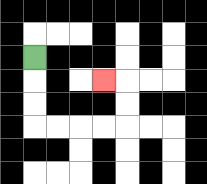{'start': '[1, 2]', 'end': '[4, 3]', 'path_directions': 'D,D,D,R,R,R,R,U,U,L', 'path_coordinates': '[[1, 2], [1, 3], [1, 4], [1, 5], [2, 5], [3, 5], [4, 5], [5, 5], [5, 4], [5, 3], [4, 3]]'}